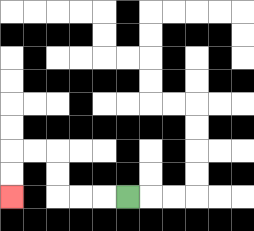{'start': '[5, 8]', 'end': '[0, 8]', 'path_directions': 'L,L,L,U,U,L,L,D,D', 'path_coordinates': '[[5, 8], [4, 8], [3, 8], [2, 8], [2, 7], [2, 6], [1, 6], [0, 6], [0, 7], [0, 8]]'}